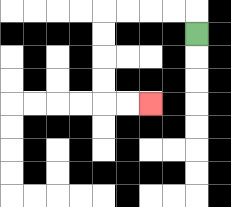{'start': '[8, 1]', 'end': '[6, 4]', 'path_directions': 'U,L,L,L,L,D,D,D,D,R,R', 'path_coordinates': '[[8, 1], [8, 0], [7, 0], [6, 0], [5, 0], [4, 0], [4, 1], [4, 2], [4, 3], [4, 4], [5, 4], [6, 4]]'}